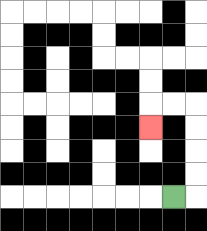{'start': '[7, 8]', 'end': '[6, 5]', 'path_directions': 'R,U,U,U,U,L,L,D', 'path_coordinates': '[[7, 8], [8, 8], [8, 7], [8, 6], [8, 5], [8, 4], [7, 4], [6, 4], [6, 5]]'}